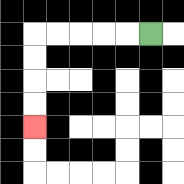{'start': '[6, 1]', 'end': '[1, 5]', 'path_directions': 'L,L,L,L,L,D,D,D,D', 'path_coordinates': '[[6, 1], [5, 1], [4, 1], [3, 1], [2, 1], [1, 1], [1, 2], [1, 3], [1, 4], [1, 5]]'}